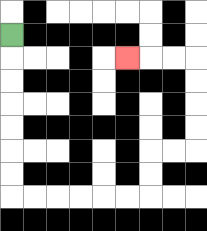{'start': '[0, 1]', 'end': '[5, 2]', 'path_directions': 'D,D,D,D,D,D,D,R,R,R,R,R,R,U,U,R,R,U,U,U,U,L,L,L', 'path_coordinates': '[[0, 1], [0, 2], [0, 3], [0, 4], [0, 5], [0, 6], [0, 7], [0, 8], [1, 8], [2, 8], [3, 8], [4, 8], [5, 8], [6, 8], [6, 7], [6, 6], [7, 6], [8, 6], [8, 5], [8, 4], [8, 3], [8, 2], [7, 2], [6, 2], [5, 2]]'}